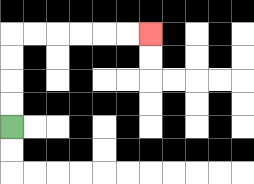{'start': '[0, 5]', 'end': '[6, 1]', 'path_directions': 'U,U,U,U,R,R,R,R,R,R', 'path_coordinates': '[[0, 5], [0, 4], [0, 3], [0, 2], [0, 1], [1, 1], [2, 1], [3, 1], [4, 1], [5, 1], [6, 1]]'}